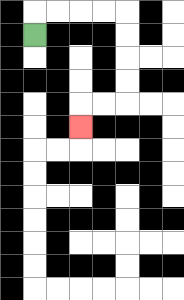{'start': '[1, 1]', 'end': '[3, 5]', 'path_directions': 'U,R,R,R,R,D,D,D,D,L,L,D', 'path_coordinates': '[[1, 1], [1, 0], [2, 0], [3, 0], [4, 0], [5, 0], [5, 1], [5, 2], [5, 3], [5, 4], [4, 4], [3, 4], [3, 5]]'}